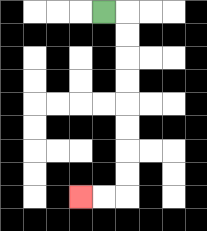{'start': '[4, 0]', 'end': '[3, 8]', 'path_directions': 'R,D,D,D,D,D,D,D,D,L,L', 'path_coordinates': '[[4, 0], [5, 0], [5, 1], [5, 2], [5, 3], [5, 4], [5, 5], [5, 6], [5, 7], [5, 8], [4, 8], [3, 8]]'}